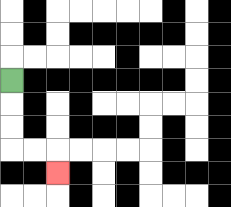{'start': '[0, 3]', 'end': '[2, 7]', 'path_directions': 'D,D,D,R,R,D', 'path_coordinates': '[[0, 3], [0, 4], [0, 5], [0, 6], [1, 6], [2, 6], [2, 7]]'}